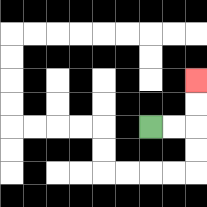{'start': '[6, 5]', 'end': '[8, 3]', 'path_directions': 'R,R,U,U', 'path_coordinates': '[[6, 5], [7, 5], [8, 5], [8, 4], [8, 3]]'}